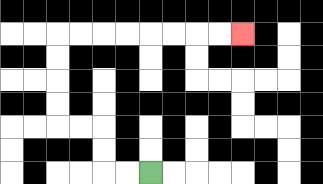{'start': '[6, 7]', 'end': '[10, 1]', 'path_directions': 'L,L,U,U,L,L,U,U,U,U,R,R,R,R,R,R,R,R', 'path_coordinates': '[[6, 7], [5, 7], [4, 7], [4, 6], [4, 5], [3, 5], [2, 5], [2, 4], [2, 3], [2, 2], [2, 1], [3, 1], [4, 1], [5, 1], [6, 1], [7, 1], [8, 1], [9, 1], [10, 1]]'}